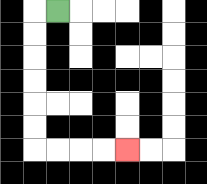{'start': '[2, 0]', 'end': '[5, 6]', 'path_directions': 'L,D,D,D,D,D,D,R,R,R,R', 'path_coordinates': '[[2, 0], [1, 0], [1, 1], [1, 2], [1, 3], [1, 4], [1, 5], [1, 6], [2, 6], [3, 6], [4, 6], [5, 6]]'}